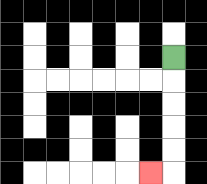{'start': '[7, 2]', 'end': '[6, 7]', 'path_directions': 'D,D,D,D,D,L', 'path_coordinates': '[[7, 2], [7, 3], [7, 4], [7, 5], [7, 6], [7, 7], [6, 7]]'}